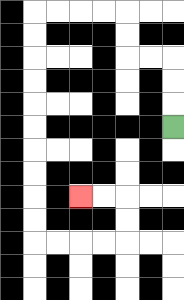{'start': '[7, 5]', 'end': '[3, 8]', 'path_directions': 'U,U,U,L,L,U,U,L,L,L,L,D,D,D,D,D,D,D,D,D,D,R,R,R,R,U,U,L,L', 'path_coordinates': '[[7, 5], [7, 4], [7, 3], [7, 2], [6, 2], [5, 2], [5, 1], [5, 0], [4, 0], [3, 0], [2, 0], [1, 0], [1, 1], [1, 2], [1, 3], [1, 4], [1, 5], [1, 6], [1, 7], [1, 8], [1, 9], [1, 10], [2, 10], [3, 10], [4, 10], [5, 10], [5, 9], [5, 8], [4, 8], [3, 8]]'}